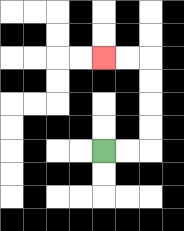{'start': '[4, 6]', 'end': '[4, 2]', 'path_directions': 'R,R,U,U,U,U,L,L', 'path_coordinates': '[[4, 6], [5, 6], [6, 6], [6, 5], [6, 4], [6, 3], [6, 2], [5, 2], [4, 2]]'}